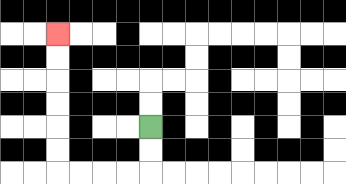{'start': '[6, 5]', 'end': '[2, 1]', 'path_directions': 'D,D,L,L,L,L,U,U,U,U,U,U', 'path_coordinates': '[[6, 5], [6, 6], [6, 7], [5, 7], [4, 7], [3, 7], [2, 7], [2, 6], [2, 5], [2, 4], [2, 3], [2, 2], [2, 1]]'}